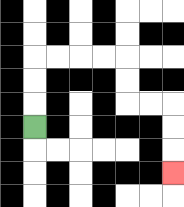{'start': '[1, 5]', 'end': '[7, 7]', 'path_directions': 'U,U,U,R,R,R,R,D,D,R,R,D,D,D', 'path_coordinates': '[[1, 5], [1, 4], [1, 3], [1, 2], [2, 2], [3, 2], [4, 2], [5, 2], [5, 3], [5, 4], [6, 4], [7, 4], [7, 5], [7, 6], [7, 7]]'}